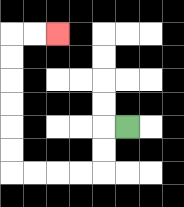{'start': '[5, 5]', 'end': '[2, 1]', 'path_directions': 'L,D,D,L,L,L,L,U,U,U,U,U,U,R,R', 'path_coordinates': '[[5, 5], [4, 5], [4, 6], [4, 7], [3, 7], [2, 7], [1, 7], [0, 7], [0, 6], [0, 5], [0, 4], [0, 3], [0, 2], [0, 1], [1, 1], [2, 1]]'}